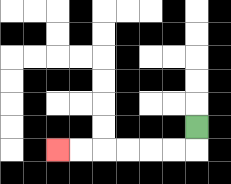{'start': '[8, 5]', 'end': '[2, 6]', 'path_directions': 'D,L,L,L,L,L,L', 'path_coordinates': '[[8, 5], [8, 6], [7, 6], [6, 6], [5, 6], [4, 6], [3, 6], [2, 6]]'}